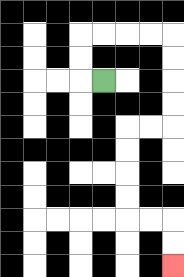{'start': '[4, 3]', 'end': '[7, 11]', 'path_directions': 'L,U,U,R,R,R,R,D,D,D,D,L,L,D,D,D,D,R,R,D,D', 'path_coordinates': '[[4, 3], [3, 3], [3, 2], [3, 1], [4, 1], [5, 1], [6, 1], [7, 1], [7, 2], [7, 3], [7, 4], [7, 5], [6, 5], [5, 5], [5, 6], [5, 7], [5, 8], [5, 9], [6, 9], [7, 9], [7, 10], [7, 11]]'}